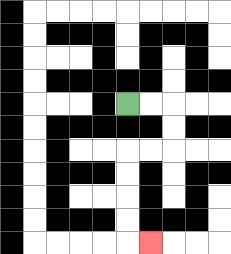{'start': '[5, 4]', 'end': '[6, 10]', 'path_directions': 'R,R,D,D,L,L,D,D,D,D,R', 'path_coordinates': '[[5, 4], [6, 4], [7, 4], [7, 5], [7, 6], [6, 6], [5, 6], [5, 7], [5, 8], [5, 9], [5, 10], [6, 10]]'}